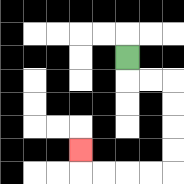{'start': '[5, 2]', 'end': '[3, 6]', 'path_directions': 'D,R,R,D,D,D,D,L,L,L,L,U', 'path_coordinates': '[[5, 2], [5, 3], [6, 3], [7, 3], [7, 4], [7, 5], [7, 6], [7, 7], [6, 7], [5, 7], [4, 7], [3, 7], [3, 6]]'}